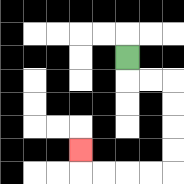{'start': '[5, 2]', 'end': '[3, 6]', 'path_directions': 'D,R,R,D,D,D,D,L,L,L,L,U', 'path_coordinates': '[[5, 2], [5, 3], [6, 3], [7, 3], [7, 4], [7, 5], [7, 6], [7, 7], [6, 7], [5, 7], [4, 7], [3, 7], [3, 6]]'}